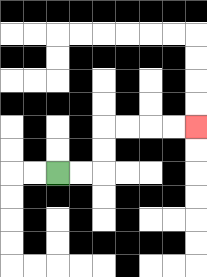{'start': '[2, 7]', 'end': '[8, 5]', 'path_directions': 'R,R,U,U,R,R,R,R', 'path_coordinates': '[[2, 7], [3, 7], [4, 7], [4, 6], [4, 5], [5, 5], [6, 5], [7, 5], [8, 5]]'}